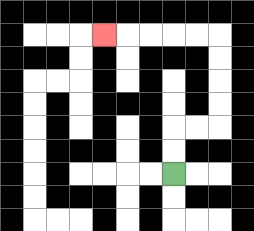{'start': '[7, 7]', 'end': '[4, 1]', 'path_directions': 'U,U,R,R,U,U,U,U,L,L,L,L,L', 'path_coordinates': '[[7, 7], [7, 6], [7, 5], [8, 5], [9, 5], [9, 4], [9, 3], [9, 2], [9, 1], [8, 1], [7, 1], [6, 1], [5, 1], [4, 1]]'}